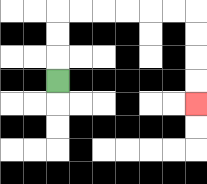{'start': '[2, 3]', 'end': '[8, 4]', 'path_directions': 'U,U,U,R,R,R,R,R,R,D,D,D,D', 'path_coordinates': '[[2, 3], [2, 2], [2, 1], [2, 0], [3, 0], [4, 0], [5, 0], [6, 0], [7, 0], [8, 0], [8, 1], [8, 2], [8, 3], [8, 4]]'}